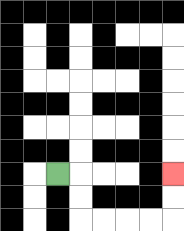{'start': '[2, 7]', 'end': '[7, 7]', 'path_directions': 'R,D,D,R,R,R,R,U,U', 'path_coordinates': '[[2, 7], [3, 7], [3, 8], [3, 9], [4, 9], [5, 9], [6, 9], [7, 9], [7, 8], [7, 7]]'}